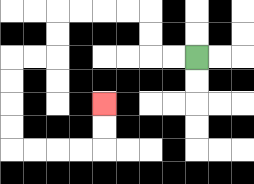{'start': '[8, 2]', 'end': '[4, 4]', 'path_directions': 'L,L,U,U,L,L,L,L,D,D,L,L,D,D,D,D,R,R,R,R,U,U', 'path_coordinates': '[[8, 2], [7, 2], [6, 2], [6, 1], [6, 0], [5, 0], [4, 0], [3, 0], [2, 0], [2, 1], [2, 2], [1, 2], [0, 2], [0, 3], [0, 4], [0, 5], [0, 6], [1, 6], [2, 6], [3, 6], [4, 6], [4, 5], [4, 4]]'}